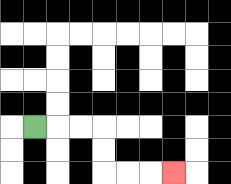{'start': '[1, 5]', 'end': '[7, 7]', 'path_directions': 'R,R,R,D,D,R,R,R', 'path_coordinates': '[[1, 5], [2, 5], [3, 5], [4, 5], [4, 6], [4, 7], [5, 7], [6, 7], [7, 7]]'}